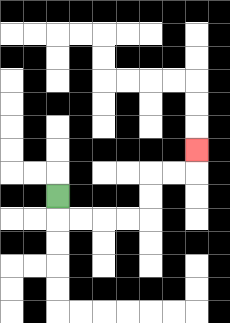{'start': '[2, 8]', 'end': '[8, 6]', 'path_directions': 'D,R,R,R,R,U,U,R,R,U', 'path_coordinates': '[[2, 8], [2, 9], [3, 9], [4, 9], [5, 9], [6, 9], [6, 8], [6, 7], [7, 7], [8, 7], [8, 6]]'}